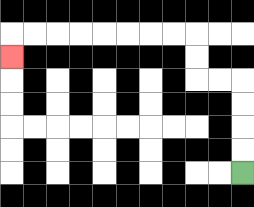{'start': '[10, 7]', 'end': '[0, 2]', 'path_directions': 'U,U,U,U,L,L,U,U,L,L,L,L,L,L,L,L,D', 'path_coordinates': '[[10, 7], [10, 6], [10, 5], [10, 4], [10, 3], [9, 3], [8, 3], [8, 2], [8, 1], [7, 1], [6, 1], [5, 1], [4, 1], [3, 1], [2, 1], [1, 1], [0, 1], [0, 2]]'}